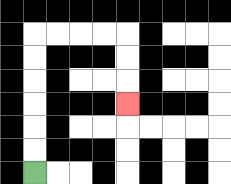{'start': '[1, 7]', 'end': '[5, 4]', 'path_directions': 'U,U,U,U,U,U,R,R,R,R,D,D,D', 'path_coordinates': '[[1, 7], [1, 6], [1, 5], [1, 4], [1, 3], [1, 2], [1, 1], [2, 1], [3, 1], [4, 1], [5, 1], [5, 2], [5, 3], [5, 4]]'}